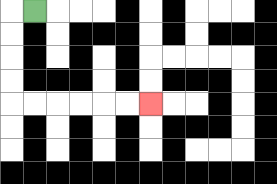{'start': '[1, 0]', 'end': '[6, 4]', 'path_directions': 'L,D,D,D,D,R,R,R,R,R,R', 'path_coordinates': '[[1, 0], [0, 0], [0, 1], [0, 2], [0, 3], [0, 4], [1, 4], [2, 4], [3, 4], [4, 4], [5, 4], [6, 4]]'}